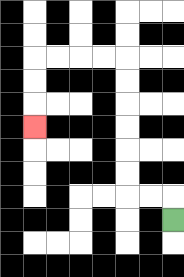{'start': '[7, 9]', 'end': '[1, 5]', 'path_directions': 'U,L,L,U,U,U,U,U,U,L,L,L,L,D,D,D', 'path_coordinates': '[[7, 9], [7, 8], [6, 8], [5, 8], [5, 7], [5, 6], [5, 5], [5, 4], [5, 3], [5, 2], [4, 2], [3, 2], [2, 2], [1, 2], [1, 3], [1, 4], [1, 5]]'}